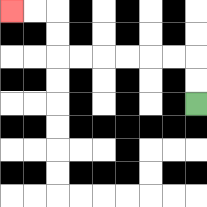{'start': '[8, 4]', 'end': '[0, 0]', 'path_directions': 'U,U,L,L,L,L,L,L,U,U,L,L', 'path_coordinates': '[[8, 4], [8, 3], [8, 2], [7, 2], [6, 2], [5, 2], [4, 2], [3, 2], [2, 2], [2, 1], [2, 0], [1, 0], [0, 0]]'}